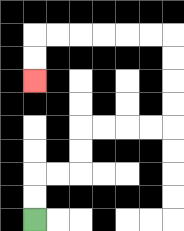{'start': '[1, 9]', 'end': '[1, 3]', 'path_directions': 'U,U,R,R,U,U,R,R,R,R,U,U,U,U,L,L,L,L,L,L,D,D', 'path_coordinates': '[[1, 9], [1, 8], [1, 7], [2, 7], [3, 7], [3, 6], [3, 5], [4, 5], [5, 5], [6, 5], [7, 5], [7, 4], [7, 3], [7, 2], [7, 1], [6, 1], [5, 1], [4, 1], [3, 1], [2, 1], [1, 1], [1, 2], [1, 3]]'}